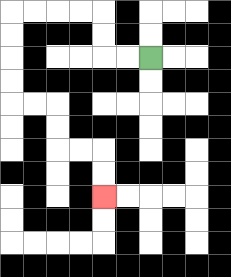{'start': '[6, 2]', 'end': '[4, 8]', 'path_directions': 'L,L,U,U,L,L,L,L,D,D,D,D,R,R,D,D,R,R,D,D', 'path_coordinates': '[[6, 2], [5, 2], [4, 2], [4, 1], [4, 0], [3, 0], [2, 0], [1, 0], [0, 0], [0, 1], [0, 2], [0, 3], [0, 4], [1, 4], [2, 4], [2, 5], [2, 6], [3, 6], [4, 6], [4, 7], [4, 8]]'}